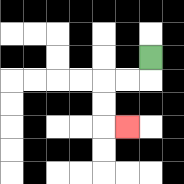{'start': '[6, 2]', 'end': '[5, 5]', 'path_directions': 'D,L,L,D,D,R', 'path_coordinates': '[[6, 2], [6, 3], [5, 3], [4, 3], [4, 4], [4, 5], [5, 5]]'}